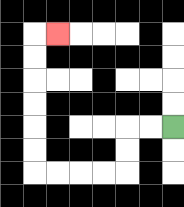{'start': '[7, 5]', 'end': '[2, 1]', 'path_directions': 'L,L,D,D,L,L,L,L,U,U,U,U,U,U,R', 'path_coordinates': '[[7, 5], [6, 5], [5, 5], [5, 6], [5, 7], [4, 7], [3, 7], [2, 7], [1, 7], [1, 6], [1, 5], [1, 4], [1, 3], [1, 2], [1, 1], [2, 1]]'}